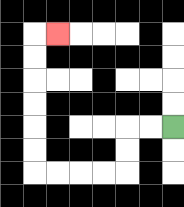{'start': '[7, 5]', 'end': '[2, 1]', 'path_directions': 'L,L,D,D,L,L,L,L,U,U,U,U,U,U,R', 'path_coordinates': '[[7, 5], [6, 5], [5, 5], [5, 6], [5, 7], [4, 7], [3, 7], [2, 7], [1, 7], [1, 6], [1, 5], [1, 4], [1, 3], [1, 2], [1, 1], [2, 1]]'}